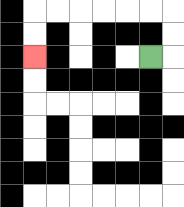{'start': '[6, 2]', 'end': '[1, 2]', 'path_directions': 'R,U,U,L,L,L,L,L,L,D,D', 'path_coordinates': '[[6, 2], [7, 2], [7, 1], [7, 0], [6, 0], [5, 0], [4, 0], [3, 0], [2, 0], [1, 0], [1, 1], [1, 2]]'}